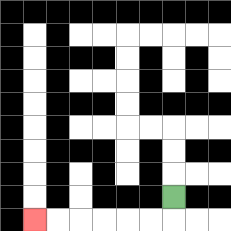{'start': '[7, 8]', 'end': '[1, 9]', 'path_directions': 'D,L,L,L,L,L,L', 'path_coordinates': '[[7, 8], [7, 9], [6, 9], [5, 9], [4, 9], [3, 9], [2, 9], [1, 9]]'}